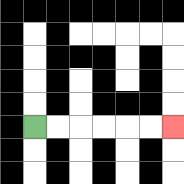{'start': '[1, 5]', 'end': '[7, 5]', 'path_directions': 'R,R,R,R,R,R', 'path_coordinates': '[[1, 5], [2, 5], [3, 5], [4, 5], [5, 5], [6, 5], [7, 5]]'}